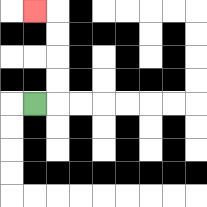{'start': '[1, 4]', 'end': '[1, 0]', 'path_directions': 'R,U,U,U,U,L', 'path_coordinates': '[[1, 4], [2, 4], [2, 3], [2, 2], [2, 1], [2, 0], [1, 0]]'}